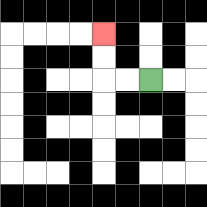{'start': '[6, 3]', 'end': '[4, 1]', 'path_directions': 'L,L,U,U', 'path_coordinates': '[[6, 3], [5, 3], [4, 3], [4, 2], [4, 1]]'}